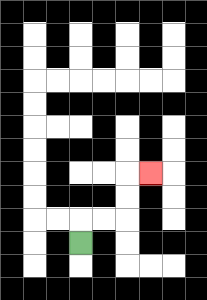{'start': '[3, 10]', 'end': '[6, 7]', 'path_directions': 'U,R,R,U,U,R', 'path_coordinates': '[[3, 10], [3, 9], [4, 9], [5, 9], [5, 8], [5, 7], [6, 7]]'}